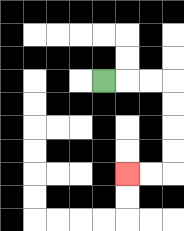{'start': '[4, 3]', 'end': '[5, 7]', 'path_directions': 'R,R,R,D,D,D,D,L,L', 'path_coordinates': '[[4, 3], [5, 3], [6, 3], [7, 3], [7, 4], [7, 5], [7, 6], [7, 7], [6, 7], [5, 7]]'}